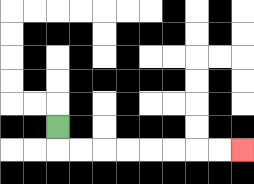{'start': '[2, 5]', 'end': '[10, 6]', 'path_directions': 'D,R,R,R,R,R,R,R,R', 'path_coordinates': '[[2, 5], [2, 6], [3, 6], [4, 6], [5, 6], [6, 6], [7, 6], [8, 6], [9, 6], [10, 6]]'}